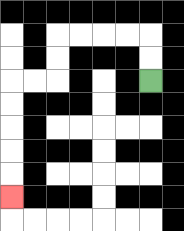{'start': '[6, 3]', 'end': '[0, 8]', 'path_directions': 'U,U,L,L,L,L,D,D,L,L,D,D,D,D,D', 'path_coordinates': '[[6, 3], [6, 2], [6, 1], [5, 1], [4, 1], [3, 1], [2, 1], [2, 2], [2, 3], [1, 3], [0, 3], [0, 4], [0, 5], [0, 6], [0, 7], [0, 8]]'}